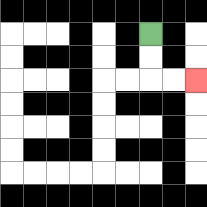{'start': '[6, 1]', 'end': '[8, 3]', 'path_directions': 'D,D,R,R', 'path_coordinates': '[[6, 1], [6, 2], [6, 3], [7, 3], [8, 3]]'}